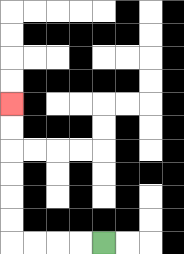{'start': '[4, 10]', 'end': '[0, 4]', 'path_directions': 'L,L,L,L,U,U,U,U,U,U', 'path_coordinates': '[[4, 10], [3, 10], [2, 10], [1, 10], [0, 10], [0, 9], [0, 8], [0, 7], [0, 6], [0, 5], [0, 4]]'}